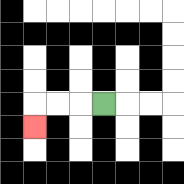{'start': '[4, 4]', 'end': '[1, 5]', 'path_directions': 'L,L,L,D', 'path_coordinates': '[[4, 4], [3, 4], [2, 4], [1, 4], [1, 5]]'}